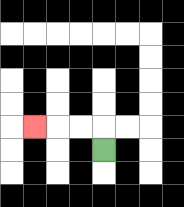{'start': '[4, 6]', 'end': '[1, 5]', 'path_directions': 'U,L,L,L', 'path_coordinates': '[[4, 6], [4, 5], [3, 5], [2, 5], [1, 5]]'}